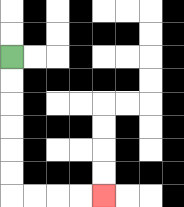{'start': '[0, 2]', 'end': '[4, 8]', 'path_directions': 'D,D,D,D,D,D,R,R,R,R', 'path_coordinates': '[[0, 2], [0, 3], [0, 4], [0, 5], [0, 6], [0, 7], [0, 8], [1, 8], [2, 8], [3, 8], [4, 8]]'}